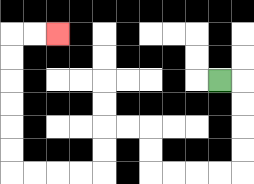{'start': '[9, 3]', 'end': '[2, 1]', 'path_directions': 'R,D,D,D,D,L,L,L,L,U,U,L,L,D,D,L,L,L,L,U,U,U,U,U,U,R,R', 'path_coordinates': '[[9, 3], [10, 3], [10, 4], [10, 5], [10, 6], [10, 7], [9, 7], [8, 7], [7, 7], [6, 7], [6, 6], [6, 5], [5, 5], [4, 5], [4, 6], [4, 7], [3, 7], [2, 7], [1, 7], [0, 7], [0, 6], [0, 5], [0, 4], [0, 3], [0, 2], [0, 1], [1, 1], [2, 1]]'}